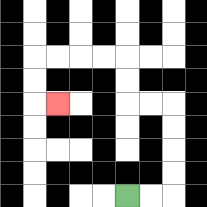{'start': '[5, 8]', 'end': '[2, 4]', 'path_directions': 'R,R,U,U,U,U,L,L,U,U,L,L,L,L,D,D,R', 'path_coordinates': '[[5, 8], [6, 8], [7, 8], [7, 7], [7, 6], [7, 5], [7, 4], [6, 4], [5, 4], [5, 3], [5, 2], [4, 2], [3, 2], [2, 2], [1, 2], [1, 3], [1, 4], [2, 4]]'}